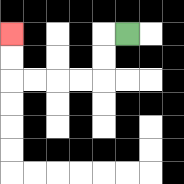{'start': '[5, 1]', 'end': '[0, 1]', 'path_directions': 'L,D,D,L,L,L,L,U,U', 'path_coordinates': '[[5, 1], [4, 1], [4, 2], [4, 3], [3, 3], [2, 3], [1, 3], [0, 3], [0, 2], [0, 1]]'}